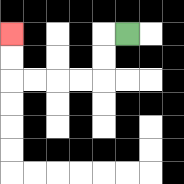{'start': '[5, 1]', 'end': '[0, 1]', 'path_directions': 'L,D,D,L,L,L,L,U,U', 'path_coordinates': '[[5, 1], [4, 1], [4, 2], [4, 3], [3, 3], [2, 3], [1, 3], [0, 3], [0, 2], [0, 1]]'}